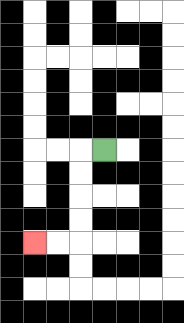{'start': '[4, 6]', 'end': '[1, 10]', 'path_directions': 'L,D,D,D,D,L,L', 'path_coordinates': '[[4, 6], [3, 6], [3, 7], [3, 8], [3, 9], [3, 10], [2, 10], [1, 10]]'}